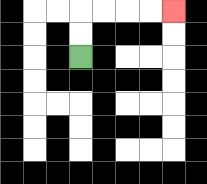{'start': '[3, 2]', 'end': '[7, 0]', 'path_directions': 'U,U,R,R,R,R', 'path_coordinates': '[[3, 2], [3, 1], [3, 0], [4, 0], [5, 0], [6, 0], [7, 0]]'}